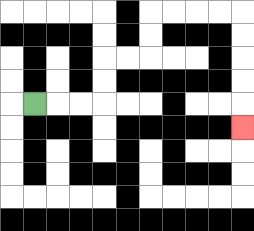{'start': '[1, 4]', 'end': '[10, 5]', 'path_directions': 'R,R,R,U,U,R,R,U,U,R,R,R,R,D,D,D,D,D', 'path_coordinates': '[[1, 4], [2, 4], [3, 4], [4, 4], [4, 3], [4, 2], [5, 2], [6, 2], [6, 1], [6, 0], [7, 0], [8, 0], [9, 0], [10, 0], [10, 1], [10, 2], [10, 3], [10, 4], [10, 5]]'}